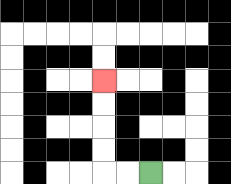{'start': '[6, 7]', 'end': '[4, 3]', 'path_directions': 'L,L,U,U,U,U', 'path_coordinates': '[[6, 7], [5, 7], [4, 7], [4, 6], [4, 5], [4, 4], [4, 3]]'}